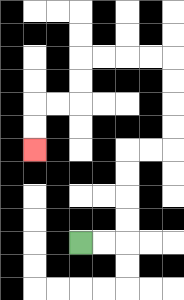{'start': '[3, 10]', 'end': '[1, 6]', 'path_directions': 'R,R,U,U,U,U,R,R,U,U,U,U,L,L,L,L,D,D,L,L,D,D', 'path_coordinates': '[[3, 10], [4, 10], [5, 10], [5, 9], [5, 8], [5, 7], [5, 6], [6, 6], [7, 6], [7, 5], [7, 4], [7, 3], [7, 2], [6, 2], [5, 2], [4, 2], [3, 2], [3, 3], [3, 4], [2, 4], [1, 4], [1, 5], [1, 6]]'}